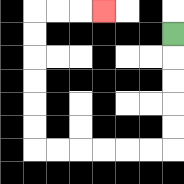{'start': '[7, 1]', 'end': '[4, 0]', 'path_directions': 'D,D,D,D,D,L,L,L,L,L,L,U,U,U,U,U,U,R,R,R', 'path_coordinates': '[[7, 1], [7, 2], [7, 3], [7, 4], [7, 5], [7, 6], [6, 6], [5, 6], [4, 6], [3, 6], [2, 6], [1, 6], [1, 5], [1, 4], [1, 3], [1, 2], [1, 1], [1, 0], [2, 0], [3, 0], [4, 0]]'}